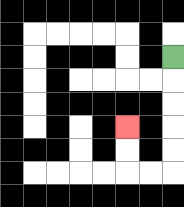{'start': '[7, 2]', 'end': '[5, 5]', 'path_directions': 'D,D,D,D,D,L,L,U,U', 'path_coordinates': '[[7, 2], [7, 3], [7, 4], [7, 5], [7, 6], [7, 7], [6, 7], [5, 7], [5, 6], [5, 5]]'}